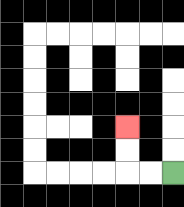{'start': '[7, 7]', 'end': '[5, 5]', 'path_directions': 'L,L,U,U', 'path_coordinates': '[[7, 7], [6, 7], [5, 7], [5, 6], [5, 5]]'}